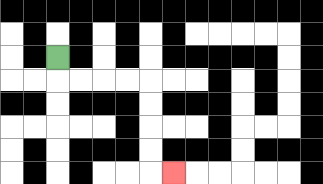{'start': '[2, 2]', 'end': '[7, 7]', 'path_directions': 'D,R,R,R,R,D,D,D,D,R', 'path_coordinates': '[[2, 2], [2, 3], [3, 3], [4, 3], [5, 3], [6, 3], [6, 4], [6, 5], [6, 6], [6, 7], [7, 7]]'}